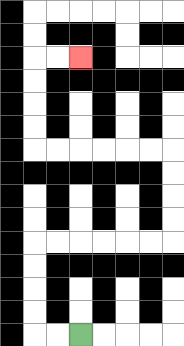{'start': '[3, 14]', 'end': '[3, 2]', 'path_directions': 'L,L,U,U,U,U,R,R,R,R,R,R,U,U,U,U,L,L,L,L,L,L,U,U,U,U,R,R', 'path_coordinates': '[[3, 14], [2, 14], [1, 14], [1, 13], [1, 12], [1, 11], [1, 10], [2, 10], [3, 10], [4, 10], [5, 10], [6, 10], [7, 10], [7, 9], [7, 8], [7, 7], [7, 6], [6, 6], [5, 6], [4, 6], [3, 6], [2, 6], [1, 6], [1, 5], [1, 4], [1, 3], [1, 2], [2, 2], [3, 2]]'}